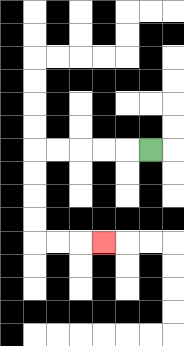{'start': '[6, 6]', 'end': '[4, 10]', 'path_directions': 'L,L,L,L,L,D,D,D,D,R,R,R', 'path_coordinates': '[[6, 6], [5, 6], [4, 6], [3, 6], [2, 6], [1, 6], [1, 7], [1, 8], [1, 9], [1, 10], [2, 10], [3, 10], [4, 10]]'}